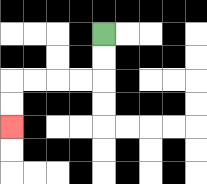{'start': '[4, 1]', 'end': '[0, 5]', 'path_directions': 'D,D,L,L,L,L,D,D', 'path_coordinates': '[[4, 1], [4, 2], [4, 3], [3, 3], [2, 3], [1, 3], [0, 3], [0, 4], [0, 5]]'}